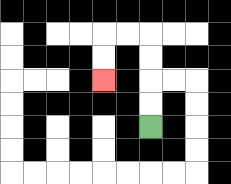{'start': '[6, 5]', 'end': '[4, 3]', 'path_directions': 'U,U,U,U,L,L,D,D', 'path_coordinates': '[[6, 5], [6, 4], [6, 3], [6, 2], [6, 1], [5, 1], [4, 1], [4, 2], [4, 3]]'}